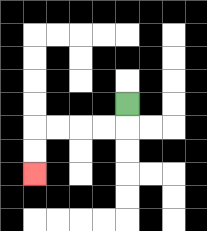{'start': '[5, 4]', 'end': '[1, 7]', 'path_directions': 'D,L,L,L,L,D,D', 'path_coordinates': '[[5, 4], [5, 5], [4, 5], [3, 5], [2, 5], [1, 5], [1, 6], [1, 7]]'}